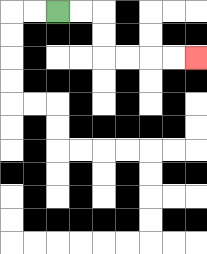{'start': '[2, 0]', 'end': '[8, 2]', 'path_directions': 'R,R,D,D,R,R,R,R', 'path_coordinates': '[[2, 0], [3, 0], [4, 0], [4, 1], [4, 2], [5, 2], [6, 2], [7, 2], [8, 2]]'}